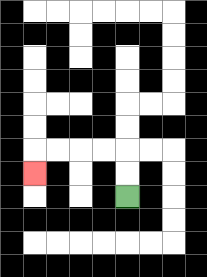{'start': '[5, 8]', 'end': '[1, 7]', 'path_directions': 'U,U,L,L,L,L,D', 'path_coordinates': '[[5, 8], [5, 7], [5, 6], [4, 6], [3, 6], [2, 6], [1, 6], [1, 7]]'}